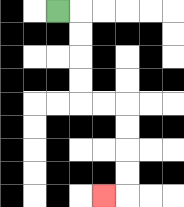{'start': '[2, 0]', 'end': '[4, 8]', 'path_directions': 'R,D,D,D,D,R,R,D,D,D,D,L', 'path_coordinates': '[[2, 0], [3, 0], [3, 1], [3, 2], [3, 3], [3, 4], [4, 4], [5, 4], [5, 5], [5, 6], [5, 7], [5, 8], [4, 8]]'}